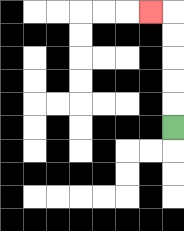{'start': '[7, 5]', 'end': '[6, 0]', 'path_directions': 'U,U,U,U,U,L', 'path_coordinates': '[[7, 5], [7, 4], [7, 3], [7, 2], [7, 1], [7, 0], [6, 0]]'}